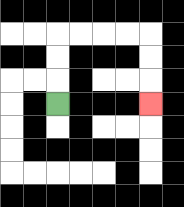{'start': '[2, 4]', 'end': '[6, 4]', 'path_directions': 'U,U,U,R,R,R,R,D,D,D', 'path_coordinates': '[[2, 4], [2, 3], [2, 2], [2, 1], [3, 1], [4, 1], [5, 1], [6, 1], [6, 2], [6, 3], [6, 4]]'}